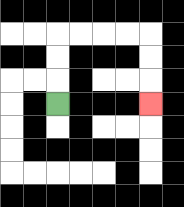{'start': '[2, 4]', 'end': '[6, 4]', 'path_directions': 'U,U,U,R,R,R,R,D,D,D', 'path_coordinates': '[[2, 4], [2, 3], [2, 2], [2, 1], [3, 1], [4, 1], [5, 1], [6, 1], [6, 2], [6, 3], [6, 4]]'}